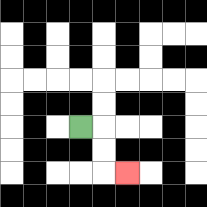{'start': '[3, 5]', 'end': '[5, 7]', 'path_directions': 'R,D,D,R', 'path_coordinates': '[[3, 5], [4, 5], [4, 6], [4, 7], [5, 7]]'}